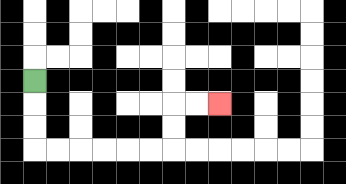{'start': '[1, 3]', 'end': '[9, 4]', 'path_directions': 'D,D,D,R,R,R,R,R,R,U,U,R,R', 'path_coordinates': '[[1, 3], [1, 4], [1, 5], [1, 6], [2, 6], [3, 6], [4, 6], [5, 6], [6, 6], [7, 6], [7, 5], [7, 4], [8, 4], [9, 4]]'}